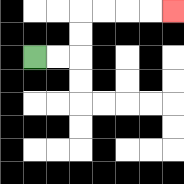{'start': '[1, 2]', 'end': '[7, 0]', 'path_directions': 'R,R,U,U,R,R,R,R', 'path_coordinates': '[[1, 2], [2, 2], [3, 2], [3, 1], [3, 0], [4, 0], [5, 0], [6, 0], [7, 0]]'}